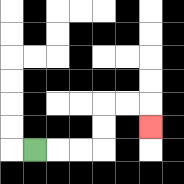{'start': '[1, 6]', 'end': '[6, 5]', 'path_directions': 'R,R,R,U,U,R,R,D', 'path_coordinates': '[[1, 6], [2, 6], [3, 6], [4, 6], [4, 5], [4, 4], [5, 4], [6, 4], [6, 5]]'}